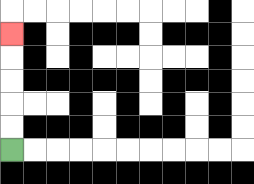{'start': '[0, 6]', 'end': '[0, 1]', 'path_directions': 'U,U,U,U,U', 'path_coordinates': '[[0, 6], [0, 5], [0, 4], [0, 3], [0, 2], [0, 1]]'}